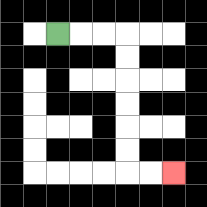{'start': '[2, 1]', 'end': '[7, 7]', 'path_directions': 'R,R,R,D,D,D,D,D,D,R,R', 'path_coordinates': '[[2, 1], [3, 1], [4, 1], [5, 1], [5, 2], [5, 3], [5, 4], [5, 5], [5, 6], [5, 7], [6, 7], [7, 7]]'}